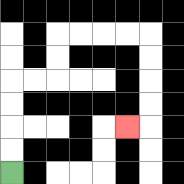{'start': '[0, 7]', 'end': '[5, 5]', 'path_directions': 'U,U,U,U,R,R,U,U,R,R,R,R,D,D,D,D,L', 'path_coordinates': '[[0, 7], [0, 6], [0, 5], [0, 4], [0, 3], [1, 3], [2, 3], [2, 2], [2, 1], [3, 1], [4, 1], [5, 1], [6, 1], [6, 2], [6, 3], [6, 4], [6, 5], [5, 5]]'}